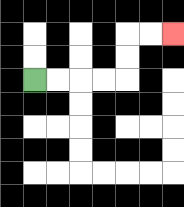{'start': '[1, 3]', 'end': '[7, 1]', 'path_directions': 'R,R,R,R,U,U,R,R', 'path_coordinates': '[[1, 3], [2, 3], [3, 3], [4, 3], [5, 3], [5, 2], [5, 1], [6, 1], [7, 1]]'}